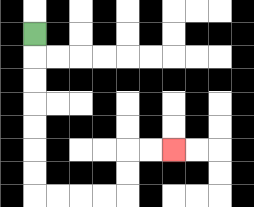{'start': '[1, 1]', 'end': '[7, 6]', 'path_directions': 'D,D,D,D,D,D,D,R,R,R,R,U,U,R,R', 'path_coordinates': '[[1, 1], [1, 2], [1, 3], [1, 4], [1, 5], [1, 6], [1, 7], [1, 8], [2, 8], [3, 8], [4, 8], [5, 8], [5, 7], [5, 6], [6, 6], [7, 6]]'}